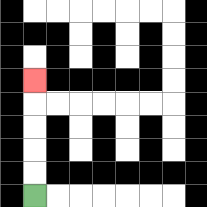{'start': '[1, 8]', 'end': '[1, 3]', 'path_directions': 'U,U,U,U,U', 'path_coordinates': '[[1, 8], [1, 7], [1, 6], [1, 5], [1, 4], [1, 3]]'}